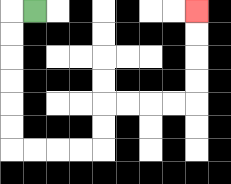{'start': '[1, 0]', 'end': '[8, 0]', 'path_directions': 'L,D,D,D,D,D,D,R,R,R,R,U,U,R,R,R,R,U,U,U,U', 'path_coordinates': '[[1, 0], [0, 0], [0, 1], [0, 2], [0, 3], [0, 4], [0, 5], [0, 6], [1, 6], [2, 6], [3, 6], [4, 6], [4, 5], [4, 4], [5, 4], [6, 4], [7, 4], [8, 4], [8, 3], [8, 2], [8, 1], [8, 0]]'}